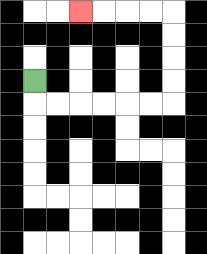{'start': '[1, 3]', 'end': '[3, 0]', 'path_directions': 'D,R,R,R,R,R,R,U,U,U,U,L,L,L,L', 'path_coordinates': '[[1, 3], [1, 4], [2, 4], [3, 4], [4, 4], [5, 4], [6, 4], [7, 4], [7, 3], [7, 2], [7, 1], [7, 0], [6, 0], [5, 0], [4, 0], [3, 0]]'}